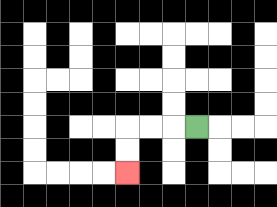{'start': '[8, 5]', 'end': '[5, 7]', 'path_directions': 'L,L,L,D,D', 'path_coordinates': '[[8, 5], [7, 5], [6, 5], [5, 5], [5, 6], [5, 7]]'}